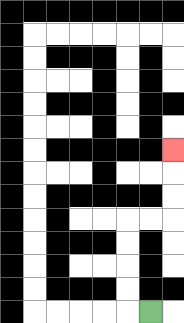{'start': '[6, 13]', 'end': '[7, 6]', 'path_directions': 'L,U,U,U,U,R,R,U,U,U', 'path_coordinates': '[[6, 13], [5, 13], [5, 12], [5, 11], [5, 10], [5, 9], [6, 9], [7, 9], [7, 8], [7, 7], [7, 6]]'}